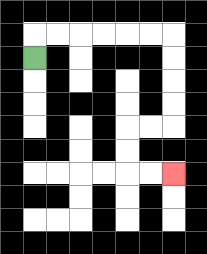{'start': '[1, 2]', 'end': '[7, 7]', 'path_directions': 'U,R,R,R,R,R,R,D,D,D,D,L,L,D,D,R,R', 'path_coordinates': '[[1, 2], [1, 1], [2, 1], [3, 1], [4, 1], [5, 1], [6, 1], [7, 1], [7, 2], [7, 3], [7, 4], [7, 5], [6, 5], [5, 5], [5, 6], [5, 7], [6, 7], [7, 7]]'}